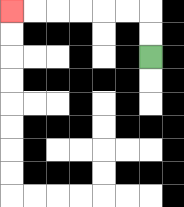{'start': '[6, 2]', 'end': '[0, 0]', 'path_directions': 'U,U,L,L,L,L,L,L', 'path_coordinates': '[[6, 2], [6, 1], [6, 0], [5, 0], [4, 0], [3, 0], [2, 0], [1, 0], [0, 0]]'}